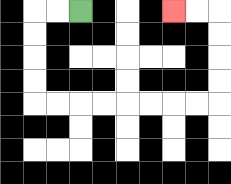{'start': '[3, 0]', 'end': '[7, 0]', 'path_directions': 'L,L,D,D,D,D,R,R,R,R,R,R,R,R,U,U,U,U,L,L', 'path_coordinates': '[[3, 0], [2, 0], [1, 0], [1, 1], [1, 2], [1, 3], [1, 4], [2, 4], [3, 4], [4, 4], [5, 4], [6, 4], [7, 4], [8, 4], [9, 4], [9, 3], [9, 2], [9, 1], [9, 0], [8, 0], [7, 0]]'}